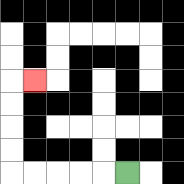{'start': '[5, 7]', 'end': '[1, 3]', 'path_directions': 'L,L,L,L,L,U,U,U,U,R', 'path_coordinates': '[[5, 7], [4, 7], [3, 7], [2, 7], [1, 7], [0, 7], [0, 6], [0, 5], [0, 4], [0, 3], [1, 3]]'}